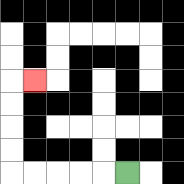{'start': '[5, 7]', 'end': '[1, 3]', 'path_directions': 'L,L,L,L,L,U,U,U,U,R', 'path_coordinates': '[[5, 7], [4, 7], [3, 7], [2, 7], [1, 7], [0, 7], [0, 6], [0, 5], [0, 4], [0, 3], [1, 3]]'}